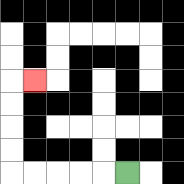{'start': '[5, 7]', 'end': '[1, 3]', 'path_directions': 'L,L,L,L,L,U,U,U,U,R', 'path_coordinates': '[[5, 7], [4, 7], [3, 7], [2, 7], [1, 7], [0, 7], [0, 6], [0, 5], [0, 4], [0, 3], [1, 3]]'}